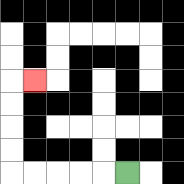{'start': '[5, 7]', 'end': '[1, 3]', 'path_directions': 'L,L,L,L,L,U,U,U,U,R', 'path_coordinates': '[[5, 7], [4, 7], [3, 7], [2, 7], [1, 7], [0, 7], [0, 6], [0, 5], [0, 4], [0, 3], [1, 3]]'}